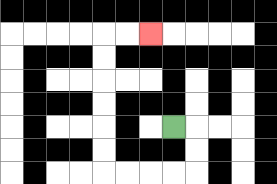{'start': '[7, 5]', 'end': '[6, 1]', 'path_directions': 'R,D,D,L,L,L,L,U,U,U,U,U,U,R,R', 'path_coordinates': '[[7, 5], [8, 5], [8, 6], [8, 7], [7, 7], [6, 7], [5, 7], [4, 7], [4, 6], [4, 5], [4, 4], [4, 3], [4, 2], [4, 1], [5, 1], [6, 1]]'}